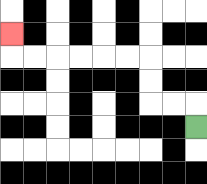{'start': '[8, 5]', 'end': '[0, 1]', 'path_directions': 'U,L,L,U,U,L,L,L,L,L,L,U', 'path_coordinates': '[[8, 5], [8, 4], [7, 4], [6, 4], [6, 3], [6, 2], [5, 2], [4, 2], [3, 2], [2, 2], [1, 2], [0, 2], [0, 1]]'}